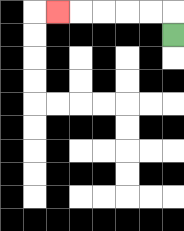{'start': '[7, 1]', 'end': '[2, 0]', 'path_directions': 'U,L,L,L,L,L', 'path_coordinates': '[[7, 1], [7, 0], [6, 0], [5, 0], [4, 0], [3, 0], [2, 0]]'}